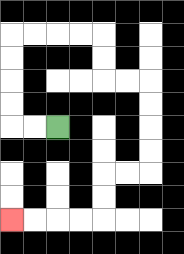{'start': '[2, 5]', 'end': '[0, 9]', 'path_directions': 'L,L,U,U,U,U,R,R,R,R,D,D,R,R,D,D,D,D,L,L,D,D,L,L,L,L', 'path_coordinates': '[[2, 5], [1, 5], [0, 5], [0, 4], [0, 3], [0, 2], [0, 1], [1, 1], [2, 1], [3, 1], [4, 1], [4, 2], [4, 3], [5, 3], [6, 3], [6, 4], [6, 5], [6, 6], [6, 7], [5, 7], [4, 7], [4, 8], [4, 9], [3, 9], [2, 9], [1, 9], [0, 9]]'}